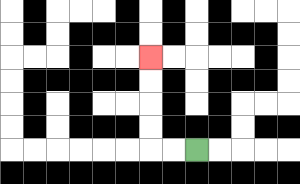{'start': '[8, 6]', 'end': '[6, 2]', 'path_directions': 'L,L,U,U,U,U', 'path_coordinates': '[[8, 6], [7, 6], [6, 6], [6, 5], [6, 4], [6, 3], [6, 2]]'}